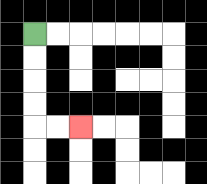{'start': '[1, 1]', 'end': '[3, 5]', 'path_directions': 'D,D,D,D,R,R', 'path_coordinates': '[[1, 1], [1, 2], [1, 3], [1, 4], [1, 5], [2, 5], [3, 5]]'}